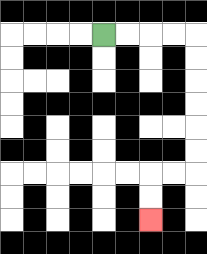{'start': '[4, 1]', 'end': '[6, 9]', 'path_directions': 'R,R,R,R,D,D,D,D,D,D,L,L,D,D', 'path_coordinates': '[[4, 1], [5, 1], [6, 1], [7, 1], [8, 1], [8, 2], [8, 3], [8, 4], [8, 5], [8, 6], [8, 7], [7, 7], [6, 7], [6, 8], [6, 9]]'}